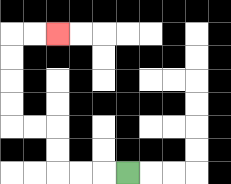{'start': '[5, 7]', 'end': '[2, 1]', 'path_directions': 'L,L,L,U,U,L,L,U,U,U,U,R,R', 'path_coordinates': '[[5, 7], [4, 7], [3, 7], [2, 7], [2, 6], [2, 5], [1, 5], [0, 5], [0, 4], [0, 3], [0, 2], [0, 1], [1, 1], [2, 1]]'}